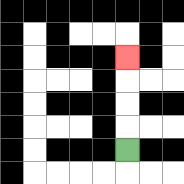{'start': '[5, 6]', 'end': '[5, 2]', 'path_directions': 'U,U,U,U', 'path_coordinates': '[[5, 6], [5, 5], [5, 4], [5, 3], [5, 2]]'}